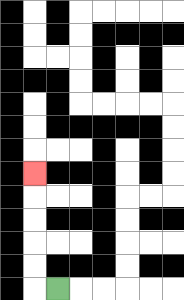{'start': '[2, 12]', 'end': '[1, 7]', 'path_directions': 'L,U,U,U,U,U', 'path_coordinates': '[[2, 12], [1, 12], [1, 11], [1, 10], [1, 9], [1, 8], [1, 7]]'}